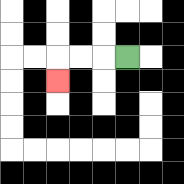{'start': '[5, 2]', 'end': '[2, 3]', 'path_directions': 'L,L,L,D', 'path_coordinates': '[[5, 2], [4, 2], [3, 2], [2, 2], [2, 3]]'}